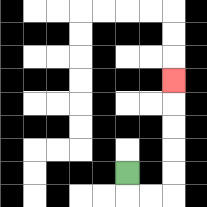{'start': '[5, 7]', 'end': '[7, 3]', 'path_directions': 'D,R,R,U,U,U,U,U', 'path_coordinates': '[[5, 7], [5, 8], [6, 8], [7, 8], [7, 7], [7, 6], [7, 5], [7, 4], [7, 3]]'}